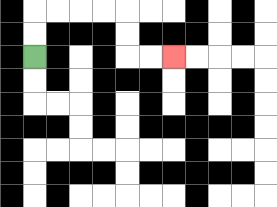{'start': '[1, 2]', 'end': '[7, 2]', 'path_directions': 'U,U,R,R,R,R,D,D,R,R', 'path_coordinates': '[[1, 2], [1, 1], [1, 0], [2, 0], [3, 0], [4, 0], [5, 0], [5, 1], [5, 2], [6, 2], [7, 2]]'}